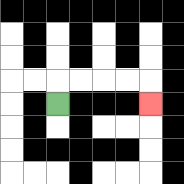{'start': '[2, 4]', 'end': '[6, 4]', 'path_directions': 'U,R,R,R,R,D', 'path_coordinates': '[[2, 4], [2, 3], [3, 3], [4, 3], [5, 3], [6, 3], [6, 4]]'}